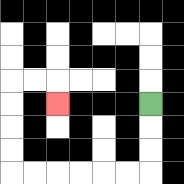{'start': '[6, 4]', 'end': '[2, 4]', 'path_directions': 'D,D,D,L,L,L,L,L,L,U,U,U,U,R,R,D', 'path_coordinates': '[[6, 4], [6, 5], [6, 6], [6, 7], [5, 7], [4, 7], [3, 7], [2, 7], [1, 7], [0, 7], [0, 6], [0, 5], [0, 4], [0, 3], [1, 3], [2, 3], [2, 4]]'}